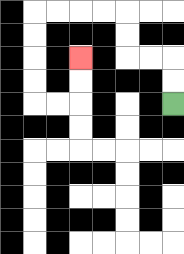{'start': '[7, 4]', 'end': '[3, 2]', 'path_directions': 'U,U,L,L,U,U,L,L,L,L,D,D,D,D,R,R,U,U', 'path_coordinates': '[[7, 4], [7, 3], [7, 2], [6, 2], [5, 2], [5, 1], [5, 0], [4, 0], [3, 0], [2, 0], [1, 0], [1, 1], [1, 2], [1, 3], [1, 4], [2, 4], [3, 4], [3, 3], [3, 2]]'}